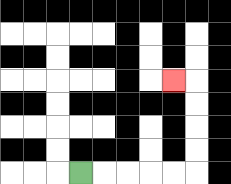{'start': '[3, 7]', 'end': '[7, 3]', 'path_directions': 'R,R,R,R,R,U,U,U,U,L', 'path_coordinates': '[[3, 7], [4, 7], [5, 7], [6, 7], [7, 7], [8, 7], [8, 6], [8, 5], [8, 4], [8, 3], [7, 3]]'}